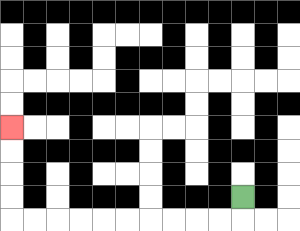{'start': '[10, 8]', 'end': '[0, 5]', 'path_directions': 'D,L,L,L,L,L,L,L,L,L,L,U,U,U,U', 'path_coordinates': '[[10, 8], [10, 9], [9, 9], [8, 9], [7, 9], [6, 9], [5, 9], [4, 9], [3, 9], [2, 9], [1, 9], [0, 9], [0, 8], [0, 7], [0, 6], [0, 5]]'}